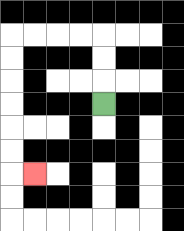{'start': '[4, 4]', 'end': '[1, 7]', 'path_directions': 'U,U,U,L,L,L,L,D,D,D,D,D,D,R', 'path_coordinates': '[[4, 4], [4, 3], [4, 2], [4, 1], [3, 1], [2, 1], [1, 1], [0, 1], [0, 2], [0, 3], [0, 4], [0, 5], [0, 6], [0, 7], [1, 7]]'}